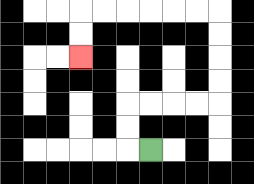{'start': '[6, 6]', 'end': '[3, 2]', 'path_directions': 'L,U,U,R,R,R,R,U,U,U,U,L,L,L,L,L,L,D,D', 'path_coordinates': '[[6, 6], [5, 6], [5, 5], [5, 4], [6, 4], [7, 4], [8, 4], [9, 4], [9, 3], [9, 2], [9, 1], [9, 0], [8, 0], [7, 0], [6, 0], [5, 0], [4, 0], [3, 0], [3, 1], [3, 2]]'}